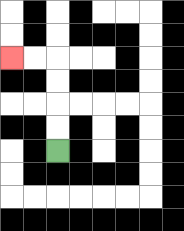{'start': '[2, 6]', 'end': '[0, 2]', 'path_directions': 'U,U,U,U,L,L', 'path_coordinates': '[[2, 6], [2, 5], [2, 4], [2, 3], [2, 2], [1, 2], [0, 2]]'}